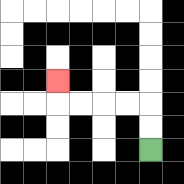{'start': '[6, 6]', 'end': '[2, 3]', 'path_directions': 'U,U,L,L,L,L,U', 'path_coordinates': '[[6, 6], [6, 5], [6, 4], [5, 4], [4, 4], [3, 4], [2, 4], [2, 3]]'}